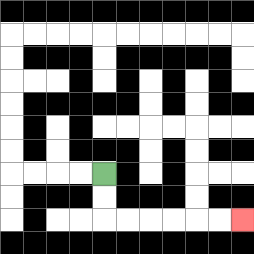{'start': '[4, 7]', 'end': '[10, 9]', 'path_directions': 'D,D,R,R,R,R,R,R', 'path_coordinates': '[[4, 7], [4, 8], [4, 9], [5, 9], [6, 9], [7, 9], [8, 9], [9, 9], [10, 9]]'}